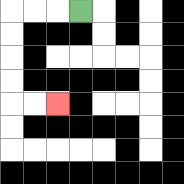{'start': '[3, 0]', 'end': '[2, 4]', 'path_directions': 'L,L,L,D,D,D,D,R,R', 'path_coordinates': '[[3, 0], [2, 0], [1, 0], [0, 0], [0, 1], [0, 2], [0, 3], [0, 4], [1, 4], [2, 4]]'}